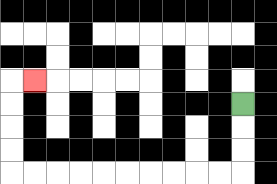{'start': '[10, 4]', 'end': '[1, 3]', 'path_directions': 'D,D,D,L,L,L,L,L,L,L,L,L,L,U,U,U,U,R', 'path_coordinates': '[[10, 4], [10, 5], [10, 6], [10, 7], [9, 7], [8, 7], [7, 7], [6, 7], [5, 7], [4, 7], [3, 7], [2, 7], [1, 7], [0, 7], [0, 6], [0, 5], [0, 4], [0, 3], [1, 3]]'}